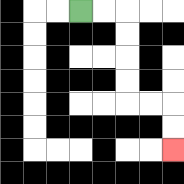{'start': '[3, 0]', 'end': '[7, 6]', 'path_directions': 'R,R,D,D,D,D,R,R,D,D', 'path_coordinates': '[[3, 0], [4, 0], [5, 0], [5, 1], [5, 2], [5, 3], [5, 4], [6, 4], [7, 4], [7, 5], [7, 6]]'}